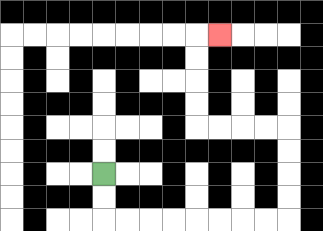{'start': '[4, 7]', 'end': '[9, 1]', 'path_directions': 'D,D,R,R,R,R,R,R,R,R,U,U,U,U,L,L,L,L,U,U,U,U,R', 'path_coordinates': '[[4, 7], [4, 8], [4, 9], [5, 9], [6, 9], [7, 9], [8, 9], [9, 9], [10, 9], [11, 9], [12, 9], [12, 8], [12, 7], [12, 6], [12, 5], [11, 5], [10, 5], [9, 5], [8, 5], [8, 4], [8, 3], [8, 2], [8, 1], [9, 1]]'}